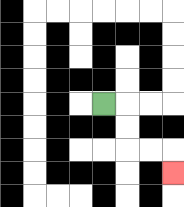{'start': '[4, 4]', 'end': '[7, 7]', 'path_directions': 'R,D,D,R,R,D', 'path_coordinates': '[[4, 4], [5, 4], [5, 5], [5, 6], [6, 6], [7, 6], [7, 7]]'}